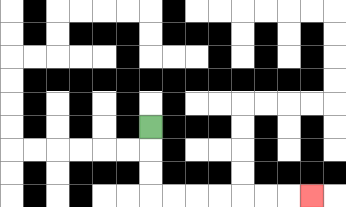{'start': '[6, 5]', 'end': '[13, 8]', 'path_directions': 'D,D,D,R,R,R,R,R,R,R', 'path_coordinates': '[[6, 5], [6, 6], [6, 7], [6, 8], [7, 8], [8, 8], [9, 8], [10, 8], [11, 8], [12, 8], [13, 8]]'}